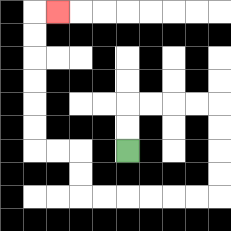{'start': '[5, 6]', 'end': '[2, 0]', 'path_directions': 'U,U,R,R,R,R,D,D,D,D,L,L,L,L,L,L,U,U,L,L,U,U,U,U,U,U,R', 'path_coordinates': '[[5, 6], [5, 5], [5, 4], [6, 4], [7, 4], [8, 4], [9, 4], [9, 5], [9, 6], [9, 7], [9, 8], [8, 8], [7, 8], [6, 8], [5, 8], [4, 8], [3, 8], [3, 7], [3, 6], [2, 6], [1, 6], [1, 5], [1, 4], [1, 3], [1, 2], [1, 1], [1, 0], [2, 0]]'}